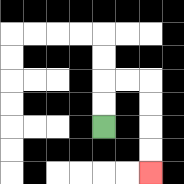{'start': '[4, 5]', 'end': '[6, 7]', 'path_directions': 'U,U,R,R,D,D,D,D', 'path_coordinates': '[[4, 5], [4, 4], [4, 3], [5, 3], [6, 3], [6, 4], [6, 5], [6, 6], [6, 7]]'}